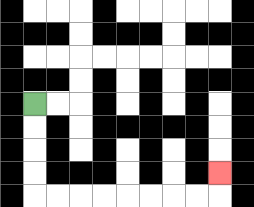{'start': '[1, 4]', 'end': '[9, 7]', 'path_directions': 'D,D,D,D,R,R,R,R,R,R,R,R,U', 'path_coordinates': '[[1, 4], [1, 5], [1, 6], [1, 7], [1, 8], [2, 8], [3, 8], [4, 8], [5, 8], [6, 8], [7, 8], [8, 8], [9, 8], [9, 7]]'}